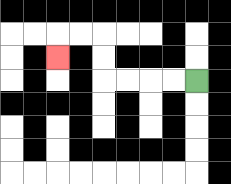{'start': '[8, 3]', 'end': '[2, 2]', 'path_directions': 'L,L,L,L,U,U,L,L,D', 'path_coordinates': '[[8, 3], [7, 3], [6, 3], [5, 3], [4, 3], [4, 2], [4, 1], [3, 1], [2, 1], [2, 2]]'}